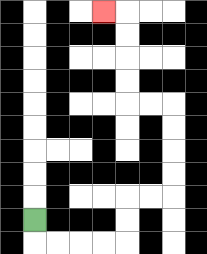{'start': '[1, 9]', 'end': '[4, 0]', 'path_directions': 'D,R,R,R,R,U,U,R,R,U,U,U,U,L,L,U,U,U,U,L', 'path_coordinates': '[[1, 9], [1, 10], [2, 10], [3, 10], [4, 10], [5, 10], [5, 9], [5, 8], [6, 8], [7, 8], [7, 7], [7, 6], [7, 5], [7, 4], [6, 4], [5, 4], [5, 3], [5, 2], [5, 1], [5, 0], [4, 0]]'}